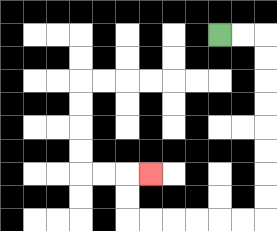{'start': '[9, 1]', 'end': '[6, 7]', 'path_directions': 'R,R,D,D,D,D,D,D,D,D,L,L,L,L,L,L,U,U,R', 'path_coordinates': '[[9, 1], [10, 1], [11, 1], [11, 2], [11, 3], [11, 4], [11, 5], [11, 6], [11, 7], [11, 8], [11, 9], [10, 9], [9, 9], [8, 9], [7, 9], [6, 9], [5, 9], [5, 8], [5, 7], [6, 7]]'}